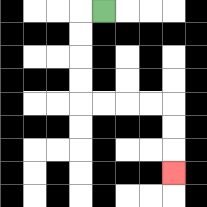{'start': '[4, 0]', 'end': '[7, 7]', 'path_directions': 'L,D,D,D,D,R,R,R,R,D,D,D', 'path_coordinates': '[[4, 0], [3, 0], [3, 1], [3, 2], [3, 3], [3, 4], [4, 4], [5, 4], [6, 4], [7, 4], [7, 5], [7, 6], [7, 7]]'}